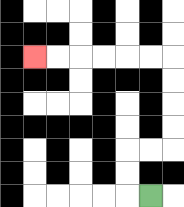{'start': '[6, 8]', 'end': '[1, 2]', 'path_directions': 'L,U,U,R,R,U,U,U,U,L,L,L,L,L,L', 'path_coordinates': '[[6, 8], [5, 8], [5, 7], [5, 6], [6, 6], [7, 6], [7, 5], [7, 4], [7, 3], [7, 2], [6, 2], [5, 2], [4, 2], [3, 2], [2, 2], [1, 2]]'}